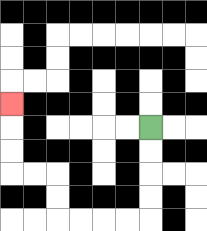{'start': '[6, 5]', 'end': '[0, 4]', 'path_directions': 'D,D,D,D,L,L,L,L,U,U,L,L,U,U,U', 'path_coordinates': '[[6, 5], [6, 6], [6, 7], [6, 8], [6, 9], [5, 9], [4, 9], [3, 9], [2, 9], [2, 8], [2, 7], [1, 7], [0, 7], [0, 6], [0, 5], [0, 4]]'}